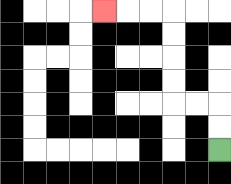{'start': '[9, 6]', 'end': '[4, 0]', 'path_directions': 'U,U,L,L,U,U,U,U,L,L,L', 'path_coordinates': '[[9, 6], [9, 5], [9, 4], [8, 4], [7, 4], [7, 3], [7, 2], [7, 1], [7, 0], [6, 0], [5, 0], [4, 0]]'}